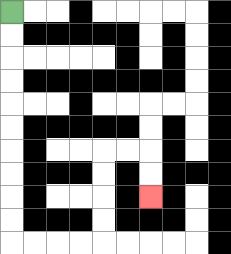{'start': '[0, 0]', 'end': '[6, 8]', 'path_directions': 'D,D,D,D,D,D,D,D,D,D,R,R,R,R,U,U,U,U,R,R,D,D', 'path_coordinates': '[[0, 0], [0, 1], [0, 2], [0, 3], [0, 4], [0, 5], [0, 6], [0, 7], [0, 8], [0, 9], [0, 10], [1, 10], [2, 10], [3, 10], [4, 10], [4, 9], [4, 8], [4, 7], [4, 6], [5, 6], [6, 6], [6, 7], [6, 8]]'}